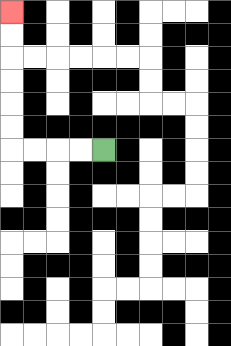{'start': '[4, 6]', 'end': '[0, 0]', 'path_directions': 'L,L,L,L,U,U,U,U,U,U', 'path_coordinates': '[[4, 6], [3, 6], [2, 6], [1, 6], [0, 6], [0, 5], [0, 4], [0, 3], [0, 2], [0, 1], [0, 0]]'}